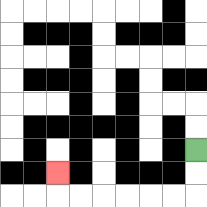{'start': '[8, 6]', 'end': '[2, 7]', 'path_directions': 'D,D,L,L,L,L,L,L,U', 'path_coordinates': '[[8, 6], [8, 7], [8, 8], [7, 8], [6, 8], [5, 8], [4, 8], [3, 8], [2, 8], [2, 7]]'}